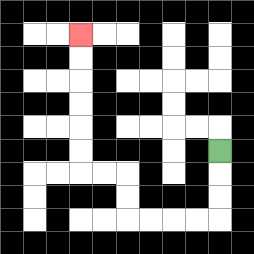{'start': '[9, 6]', 'end': '[3, 1]', 'path_directions': 'D,D,D,L,L,L,L,U,U,L,L,U,U,U,U,U,U', 'path_coordinates': '[[9, 6], [9, 7], [9, 8], [9, 9], [8, 9], [7, 9], [6, 9], [5, 9], [5, 8], [5, 7], [4, 7], [3, 7], [3, 6], [3, 5], [3, 4], [3, 3], [3, 2], [3, 1]]'}